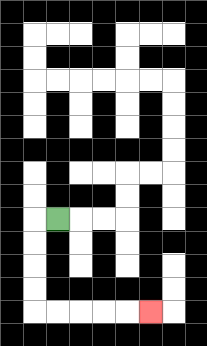{'start': '[2, 9]', 'end': '[6, 13]', 'path_directions': 'L,D,D,D,D,R,R,R,R,R', 'path_coordinates': '[[2, 9], [1, 9], [1, 10], [1, 11], [1, 12], [1, 13], [2, 13], [3, 13], [4, 13], [5, 13], [6, 13]]'}